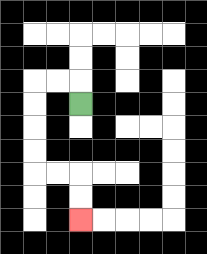{'start': '[3, 4]', 'end': '[3, 9]', 'path_directions': 'U,L,L,D,D,D,D,R,R,D,D', 'path_coordinates': '[[3, 4], [3, 3], [2, 3], [1, 3], [1, 4], [1, 5], [1, 6], [1, 7], [2, 7], [3, 7], [3, 8], [3, 9]]'}